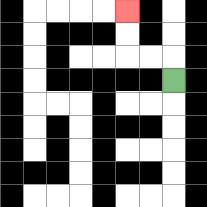{'start': '[7, 3]', 'end': '[5, 0]', 'path_directions': 'U,L,L,U,U', 'path_coordinates': '[[7, 3], [7, 2], [6, 2], [5, 2], [5, 1], [5, 0]]'}